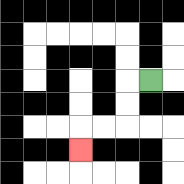{'start': '[6, 3]', 'end': '[3, 6]', 'path_directions': 'L,D,D,L,L,D', 'path_coordinates': '[[6, 3], [5, 3], [5, 4], [5, 5], [4, 5], [3, 5], [3, 6]]'}